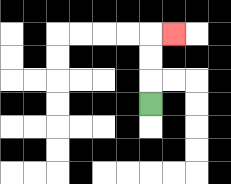{'start': '[6, 4]', 'end': '[7, 1]', 'path_directions': 'U,U,U,R', 'path_coordinates': '[[6, 4], [6, 3], [6, 2], [6, 1], [7, 1]]'}